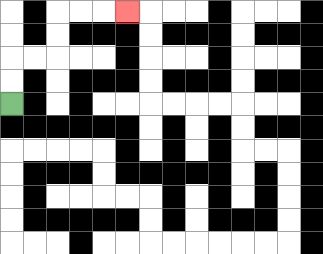{'start': '[0, 4]', 'end': '[5, 0]', 'path_directions': 'U,U,R,R,U,U,R,R,R', 'path_coordinates': '[[0, 4], [0, 3], [0, 2], [1, 2], [2, 2], [2, 1], [2, 0], [3, 0], [4, 0], [5, 0]]'}